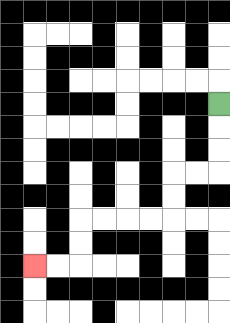{'start': '[9, 4]', 'end': '[1, 11]', 'path_directions': 'D,D,D,L,L,D,D,L,L,L,L,D,D,L,L', 'path_coordinates': '[[9, 4], [9, 5], [9, 6], [9, 7], [8, 7], [7, 7], [7, 8], [7, 9], [6, 9], [5, 9], [4, 9], [3, 9], [3, 10], [3, 11], [2, 11], [1, 11]]'}